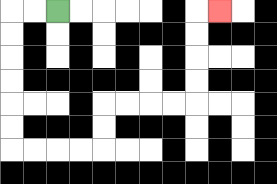{'start': '[2, 0]', 'end': '[9, 0]', 'path_directions': 'L,L,D,D,D,D,D,D,R,R,R,R,U,U,R,R,R,R,U,U,U,U,R', 'path_coordinates': '[[2, 0], [1, 0], [0, 0], [0, 1], [0, 2], [0, 3], [0, 4], [0, 5], [0, 6], [1, 6], [2, 6], [3, 6], [4, 6], [4, 5], [4, 4], [5, 4], [6, 4], [7, 4], [8, 4], [8, 3], [8, 2], [8, 1], [8, 0], [9, 0]]'}